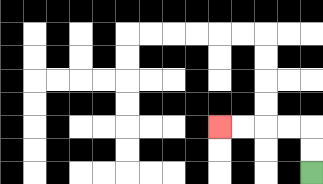{'start': '[13, 7]', 'end': '[9, 5]', 'path_directions': 'U,U,L,L,L,L', 'path_coordinates': '[[13, 7], [13, 6], [13, 5], [12, 5], [11, 5], [10, 5], [9, 5]]'}